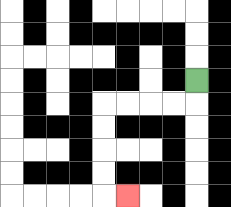{'start': '[8, 3]', 'end': '[5, 8]', 'path_directions': 'D,L,L,L,L,D,D,D,D,R', 'path_coordinates': '[[8, 3], [8, 4], [7, 4], [6, 4], [5, 4], [4, 4], [4, 5], [4, 6], [4, 7], [4, 8], [5, 8]]'}